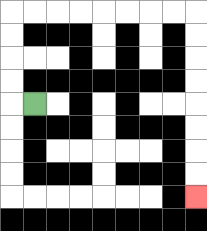{'start': '[1, 4]', 'end': '[8, 8]', 'path_directions': 'L,U,U,U,U,R,R,R,R,R,R,R,R,D,D,D,D,D,D,D,D', 'path_coordinates': '[[1, 4], [0, 4], [0, 3], [0, 2], [0, 1], [0, 0], [1, 0], [2, 0], [3, 0], [4, 0], [5, 0], [6, 0], [7, 0], [8, 0], [8, 1], [8, 2], [8, 3], [8, 4], [8, 5], [8, 6], [8, 7], [8, 8]]'}